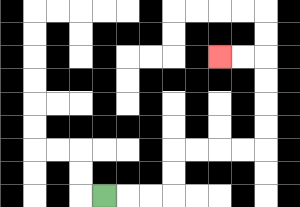{'start': '[4, 8]', 'end': '[9, 2]', 'path_directions': 'R,R,R,U,U,R,R,R,R,U,U,U,U,L,L', 'path_coordinates': '[[4, 8], [5, 8], [6, 8], [7, 8], [7, 7], [7, 6], [8, 6], [9, 6], [10, 6], [11, 6], [11, 5], [11, 4], [11, 3], [11, 2], [10, 2], [9, 2]]'}